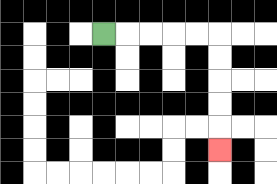{'start': '[4, 1]', 'end': '[9, 6]', 'path_directions': 'R,R,R,R,R,D,D,D,D,D', 'path_coordinates': '[[4, 1], [5, 1], [6, 1], [7, 1], [8, 1], [9, 1], [9, 2], [9, 3], [9, 4], [9, 5], [9, 6]]'}